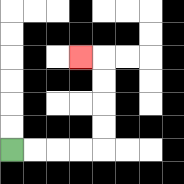{'start': '[0, 6]', 'end': '[3, 2]', 'path_directions': 'R,R,R,R,U,U,U,U,L', 'path_coordinates': '[[0, 6], [1, 6], [2, 6], [3, 6], [4, 6], [4, 5], [4, 4], [4, 3], [4, 2], [3, 2]]'}